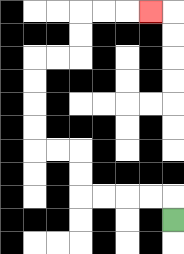{'start': '[7, 9]', 'end': '[6, 0]', 'path_directions': 'U,L,L,L,L,U,U,L,L,U,U,U,U,R,R,U,U,R,R,R', 'path_coordinates': '[[7, 9], [7, 8], [6, 8], [5, 8], [4, 8], [3, 8], [3, 7], [3, 6], [2, 6], [1, 6], [1, 5], [1, 4], [1, 3], [1, 2], [2, 2], [3, 2], [3, 1], [3, 0], [4, 0], [5, 0], [6, 0]]'}